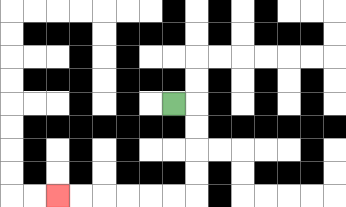{'start': '[7, 4]', 'end': '[2, 8]', 'path_directions': 'R,D,D,D,D,L,L,L,L,L,L', 'path_coordinates': '[[7, 4], [8, 4], [8, 5], [8, 6], [8, 7], [8, 8], [7, 8], [6, 8], [5, 8], [4, 8], [3, 8], [2, 8]]'}